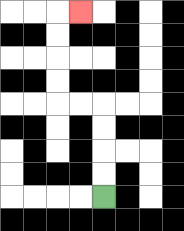{'start': '[4, 8]', 'end': '[3, 0]', 'path_directions': 'U,U,U,U,L,L,U,U,U,U,R', 'path_coordinates': '[[4, 8], [4, 7], [4, 6], [4, 5], [4, 4], [3, 4], [2, 4], [2, 3], [2, 2], [2, 1], [2, 0], [3, 0]]'}